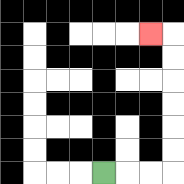{'start': '[4, 7]', 'end': '[6, 1]', 'path_directions': 'R,R,R,U,U,U,U,U,U,L', 'path_coordinates': '[[4, 7], [5, 7], [6, 7], [7, 7], [7, 6], [7, 5], [7, 4], [7, 3], [7, 2], [7, 1], [6, 1]]'}